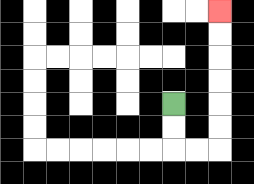{'start': '[7, 4]', 'end': '[9, 0]', 'path_directions': 'D,D,R,R,U,U,U,U,U,U', 'path_coordinates': '[[7, 4], [7, 5], [7, 6], [8, 6], [9, 6], [9, 5], [9, 4], [9, 3], [9, 2], [9, 1], [9, 0]]'}